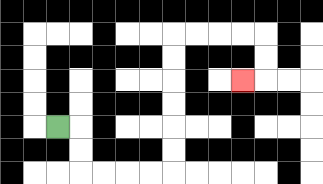{'start': '[2, 5]', 'end': '[10, 3]', 'path_directions': 'R,D,D,R,R,R,R,U,U,U,U,U,U,R,R,R,R,D,D,L', 'path_coordinates': '[[2, 5], [3, 5], [3, 6], [3, 7], [4, 7], [5, 7], [6, 7], [7, 7], [7, 6], [7, 5], [7, 4], [7, 3], [7, 2], [7, 1], [8, 1], [9, 1], [10, 1], [11, 1], [11, 2], [11, 3], [10, 3]]'}